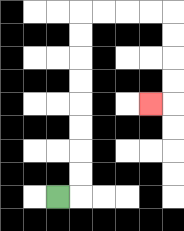{'start': '[2, 8]', 'end': '[6, 4]', 'path_directions': 'R,U,U,U,U,U,U,U,U,R,R,R,R,D,D,D,D,L', 'path_coordinates': '[[2, 8], [3, 8], [3, 7], [3, 6], [3, 5], [3, 4], [3, 3], [3, 2], [3, 1], [3, 0], [4, 0], [5, 0], [6, 0], [7, 0], [7, 1], [7, 2], [7, 3], [7, 4], [6, 4]]'}